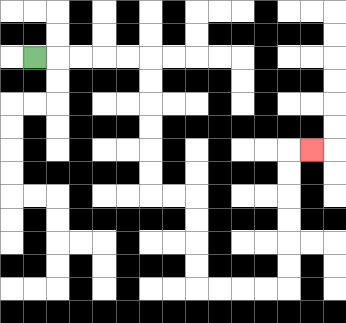{'start': '[1, 2]', 'end': '[13, 6]', 'path_directions': 'R,R,R,R,R,D,D,D,D,D,D,R,R,D,D,D,D,R,R,R,R,U,U,U,U,U,U,R', 'path_coordinates': '[[1, 2], [2, 2], [3, 2], [4, 2], [5, 2], [6, 2], [6, 3], [6, 4], [6, 5], [6, 6], [6, 7], [6, 8], [7, 8], [8, 8], [8, 9], [8, 10], [8, 11], [8, 12], [9, 12], [10, 12], [11, 12], [12, 12], [12, 11], [12, 10], [12, 9], [12, 8], [12, 7], [12, 6], [13, 6]]'}